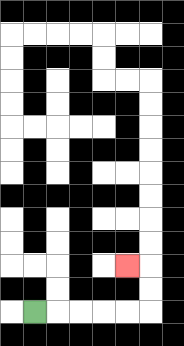{'start': '[1, 13]', 'end': '[5, 11]', 'path_directions': 'R,R,R,R,R,U,U,L', 'path_coordinates': '[[1, 13], [2, 13], [3, 13], [4, 13], [5, 13], [6, 13], [6, 12], [6, 11], [5, 11]]'}